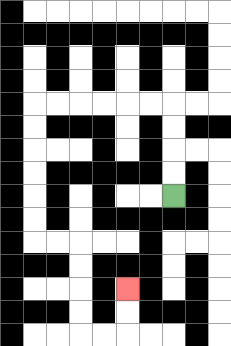{'start': '[7, 8]', 'end': '[5, 12]', 'path_directions': 'U,U,U,U,L,L,L,L,L,L,D,D,D,D,D,D,R,R,D,D,D,D,R,R,U,U', 'path_coordinates': '[[7, 8], [7, 7], [7, 6], [7, 5], [7, 4], [6, 4], [5, 4], [4, 4], [3, 4], [2, 4], [1, 4], [1, 5], [1, 6], [1, 7], [1, 8], [1, 9], [1, 10], [2, 10], [3, 10], [3, 11], [3, 12], [3, 13], [3, 14], [4, 14], [5, 14], [5, 13], [5, 12]]'}